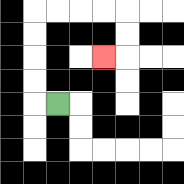{'start': '[2, 4]', 'end': '[4, 2]', 'path_directions': 'L,U,U,U,U,R,R,R,R,D,D,L', 'path_coordinates': '[[2, 4], [1, 4], [1, 3], [1, 2], [1, 1], [1, 0], [2, 0], [3, 0], [4, 0], [5, 0], [5, 1], [5, 2], [4, 2]]'}